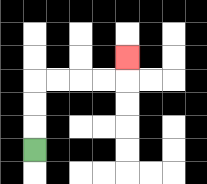{'start': '[1, 6]', 'end': '[5, 2]', 'path_directions': 'U,U,U,R,R,R,R,U', 'path_coordinates': '[[1, 6], [1, 5], [1, 4], [1, 3], [2, 3], [3, 3], [4, 3], [5, 3], [5, 2]]'}